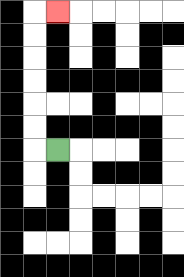{'start': '[2, 6]', 'end': '[2, 0]', 'path_directions': 'L,U,U,U,U,U,U,R', 'path_coordinates': '[[2, 6], [1, 6], [1, 5], [1, 4], [1, 3], [1, 2], [1, 1], [1, 0], [2, 0]]'}